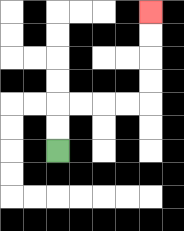{'start': '[2, 6]', 'end': '[6, 0]', 'path_directions': 'U,U,R,R,R,R,U,U,U,U', 'path_coordinates': '[[2, 6], [2, 5], [2, 4], [3, 4], [4, 4], [5, 4], [6, 4], [6, 3], [6, 2], [6, 1], [6, 0]]'}